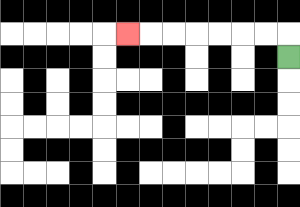{'start': '[12, 2]', 'end': '[5, 1]', 'path_directions': 'U,L,L,L,L,L,L,L', 'path_coordinates': '[[12, 2], [12, 1], [11, 1], [10, 1], [9, 1], [8, 1], [7, 1], [6, 1], [5, 1]]'}